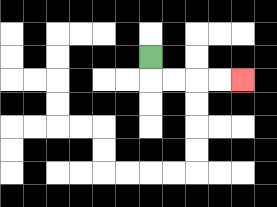{'start': '[6, 2]', 'end': '[10, 3]', 'path_directions': 'D,R,R,R,R', 'path_coordinates': '[[6, 2], [6, 3], [7, 3], [8, 3], [9, 3], [10, 3]]'}